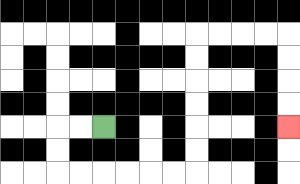{'start': '[4, 5]', 'end': '[12, 5]', 'path_directions': 'L,L,D,D,R,R,R,R,R,R,U,U,U,U,U,U,R,R,R,R,D,D,D,D', 'path_coordinates': '[[4, 5], [3, 5], [2, 5], [2, 6], [2, 7], [3, 7], [4, 7], [5, 7], [6, 7], [7, 7], [8, 7], [8, 6], [8, 5], [8, 4], [8, 3], [8, 2], [8, 1], [9, 1], [10, 1], [11, 1], [12, 1], [12, 2], [12, 3], [12, 4], [12, 5]]'}